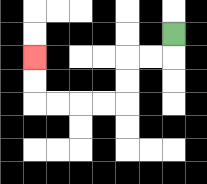{'start': '[7, 1]', 'end': '[1, 2]', 'path_directions': 'D,L,L,D,D,L,L,L,L,U,U', 'path_coordinates': '[[7, 1], [7, 2], [6, 2], [5, 2], [5, 3], [5, 4], [4, 4], [3, 4], [2, 4], [1, 4], [1, 3], [1, 2]]'}